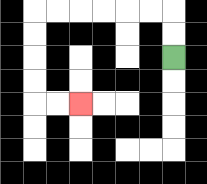{'start': '[7, 2]', 'end': '[3, 4]', 'path_directions': 'U,U,L,L,L,L,L,L,D,D,D,D,R,R', 'path_coordinates': '[[7, 2], [7, 1], [7, 0], [6, 0], [5, 0], [4, 0], [3, 0], [2, 0], [1, 0], [1, 1], [1, 2], [1, 3], [1, 4], [2, 4], [3, 4]]'}